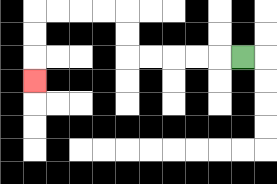{'start': '[10, 2]', 'end': '[1, 3]', 'path_directions': 'L,L,L,L,L,U,U,L,L,L,L,D,D,D', 'path_coordinates': '[[10, 2], [9, 2], [8, 2], [7, 2], [6, 2], [5, 2], [5, 1], [5, 0], [4, 0], [3, 0], [2, 0], [1, 0], [1, 1], [1, 2], [1, 3]]'}